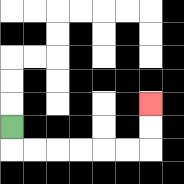{'start': '[0, 5]', 'end': '[6, 4]', 'path_directions': 'D,R,R,R,R,R,R,U,U', 'path_coordinates': '[[0, 5], [0, 6], [1, 6], [2, 6], [3, 6], [4, 6], [5, 6], [6, 6], [6, 5], [6, 4]]'}